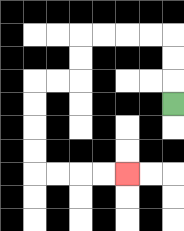{'start': '[7, 4]', 'end': '[5, 7]', 'path_directions': 'U,U,U,L,L,L,L,D,D,L,L,D,D,D,D,R,R,R,R', 'path_coordinates': '[[7, 4], [7, 3], [7, 2], [7, 1], [6, 1], [5, 1], [4, 1], [3, 1], [3, 2], [3, 3], [2, 3], [1, 3], [1, 4], [1, 5], [1, 6], [1, 7], [2, 7], [3, 7], [4, 7], [5, 7]]'}